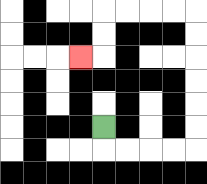{'start': '[4, 5]', 'end': '[3, 2]', 'path_directions': 'D,R,R,R,R,U,U,U,U,U,U,L,L,L,L,D,D,L', 'path_coordinates': '[[4, 5], [4, 6], [5, 6], [6, 6], [7, 6], [8, 6], [8, 5], [8, 4], [8, 3], [8, 2], [8, 1], [8, 0], [7, 0], [6, 0], [5, 0], [4, 0], [4, 1], [4, 2], [3, 2]]'}